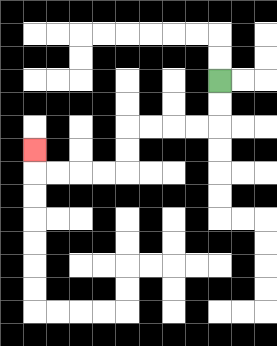{'start': '[9, 3]', 'end': '[1, 6]', 'path_directions': 'D,D,L,L,L,L,D,D,L,L,L,L,U', 'path_coordinates': '[[9, 3], [9, 4], [9, 5], [8, 5], [7, 5], [6, 5], [5, 5], [5, 6], [5, 7], [4, 7], [3, 7], [2, 7], [1, 7], [1, 6]]'}